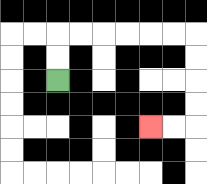{'start': '[2, 3]', 'end': '[6, 5]', 'path_directions': 'U,U,R,R,R,R,R,R,D,D,D,D,L,L', 'path_coordinates': '[[2, 3], [2, 2], [2, 1], [3, 1], [4, 1], [5, 1], [6, 1], [7, 1], [8, 1], [8, 2], [8, 3], [8, 4], [8, 5], [7, 5], [6, 5]]'}